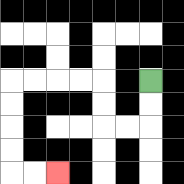{'start': '[6, 3]', 'end': '[2, 7]', 'path_directions': 'D,D,L,L,U,U,L,L,L,L,D,D,D,D,R,R', 'path_coordinates': '[[6, 3], [6, 4], [6, 5], [5, 5], [4, 5], [4, 4], [4, 3], [3, 3], [2, 3], [1, 3], [0, 3], [0, 4], [0, 5], [0, 6], [0, 7], [1, 7], [2, 7]]'}